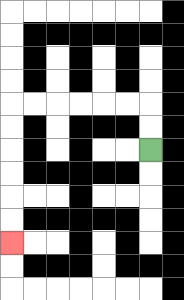{'start': '[6, 6]', 'end': '[0, 10]', 'path_directions': 'U,U,L,L,L,L,L,L,D,D,D,D,D,D', 'path_coordinates': '[[6, 6], [6, 5], [6, 4], [5, 4], [4, 4], [3, 4], [2, 4], [1, 4], [0, 4], [0, 5], [0, 6], [0, 7], [0, 8], [0, 9], [0, 10]]'}